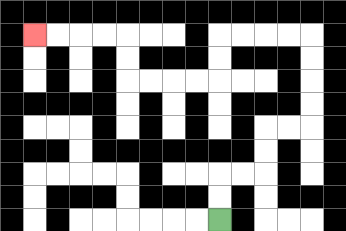{'start': '[9, 9]', 'end': '[1, 1]', 'path_directions': 'U,U,R,R,U,U,R,R,U,U,U,U,L,L,L,L,D,D,L,L,L,L,U,U,L,L,L,L', 'path_coordinates': '[[9, 9], [9, 8], [9, 7], [10, 7], [11, 7], [11, 6], [11, 5], [12, 5], [13, 5], [13, 4], [13, 3], [13, 2], [13, 1], [12, 1], [11, 1], [10, 1], [9, 1], [9, 2], [9, 3], [8, 3], [7, 3], [6, 3], [5, 3], [5, 2], [5, 1], [4, 1], [3, 1], [2, 1], [1, 1]]'}